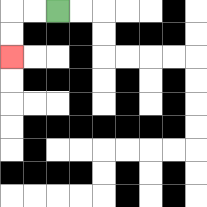{'start': '[2, 0]', 'end': '[0, 2]', 'path_directions': 'L,L,D,D', 'path_coordinates': '[[2, 0], [1, 0], [0, 0], [0, 1], [0, 2]]'}